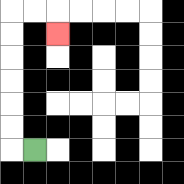{'start': '[1, 6]', 'end': '[2, 1]', 'path_directions': 'L,U,U,U,U,U,U,R,R,D', 'path_coordinates': '[[1, 6], [0, 6], [0, 5], [0, 4], [0, 3], [0, 2], [0, 1], [0, 0], [1, 0], [2, 0], [2, 1]]'}